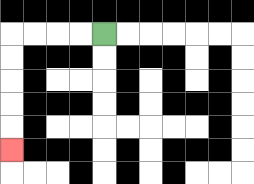{'start': '[4, 1]', 'end': '[0, 6]', 'path_directions': 'L,L,L,L,D,D,D,D,D', 'path_coordinates': '[[4, 1], [3, 1], [2, 1], [1, 1], [0, 1], [0, 2], [0, 3], [0, 4], [0, 5], [0, 6]]'}